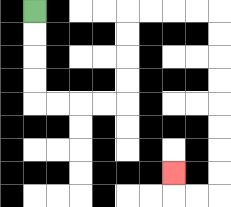{'start': '[1, 0]', 'end': '[7, 7]', 'path_directions': 'D,D,D,D,R,R,R,R,U,U,U,U,R,R,R,R,D,D,D,D,D,D,D,D,L,L,U', 'path_coordinates': '[[1, 0], [1, 1], [1, 2], [1, 3], [1, 4], [2, 4], [3, 4], [4, 4], [5, 4], [5, 3], [5, 2], [5, 1], [5, 0], [6, 0], [7, 0], [8, 0], [9, 0], [9, 1], [9, 2], [9, 3], [9, 4], [9, 5], [9, 6], [9, 7], [9, 8], [8, 8], [7, 8], [7, 7]]'}